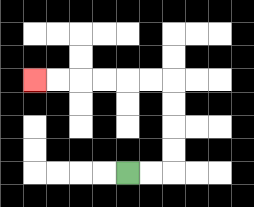{'start': '[5, 7]', 'end': '[1, 3]', 'path_directions': 'R,R,U,U,U,U,L,L,L,L,L,L', 'path_coordinates': '[[5, 7], [6, 7], [7, 7], [7, 6], [7, 5], [7, 4], [7, 3], [6, 3], [5, 3], [4, 3], [3, 3], [2, 3], [1, 3]]'}